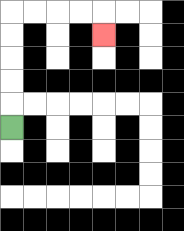{'start': '[0, 5]', 'end': '[4, 1]', 'path_directions': 'U,U,U,U,U,R,R,R,R,D', 'path_coordinates': '[[0, 5], [0, 4], [0, 3], [0, 2], [0, 1], [0, 0], [1, 0], [2, 0], [3, 0], [4, 0], [4, 1]]'}